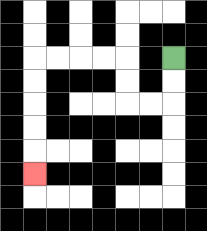{'start': '[7, 2]', 'end': '[1, 7]', 'path_directions': 'D,D,L,L,U,U,L,L,L,L,D,D,D,D,D', 'path_coordinates': '[[7, 2], [7, 3], [7, 4], [6, 4], [5, 4], [5, 3], [5, 2], [4, 2], [3, 2], [2, 2], [1, 2], [1, 3], [1, 4], [1, 5], [1, 6], [1, 7]]'}